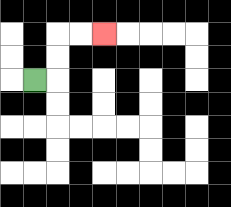{'start': '[1, 3]', 'end': '[4, 1]', 'path_directions': 'R,U,U,R,R', 'path_coordinates': '[[1, 3], [2, 3], [2, 2], [2, 1], [3, 1], [4, 1]]'}